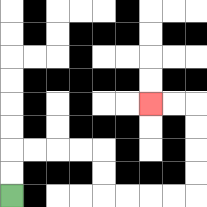{'start': '[0, 8]', 'end': '[6, 4]', 'path_directions': 'U,U,R,R,R,R,D,D,R,R,R,R,U,U,U,U,L,L', 'path_coordinates': '[[0, 8], [0, 7], [0, 6], [1, 6], [2, 6], [3, 6], [4, 6], [4, 7], [4, 8], [5, 8], [6, 8], [7, 8], [8, 8], [8, 7], [8, 6], [8, 5], [8, 4], [7, 4], [6, 4]]'}